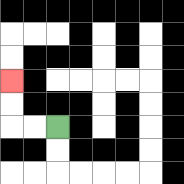{'start': '[2, 5]', 'end': '[0, 3]', 'path_directions': 'L,L,U,U', 'path_coordinates': '[[2, 5], [1, 5], [0, 5], [0, 4], [0, 3]]'}